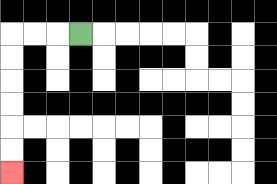{'start': '[3, 1]', 'end': '[0, 7]', 'path_directions': 'L,L,L,D,D,D,D,D,D', 'path_coordinates': '[[3, 1], [2, 1], [1, 1], [0, 1], [0, 2], [0, 3], [0, 4], [0, 5], [0, 6], [0, 7]]'}